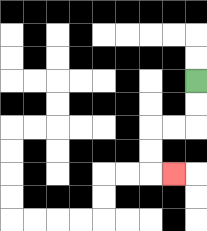{'start': '[8, 3]', 'end': '[7, 7]', 'path_directions': 'D,D,L,L,D,D,R', 'path_coordinates': '[[8, 3], [8, 4], [8, 5], [7, 5], [6, 5], [6, 6], [6, 7], [7, 7]]'}